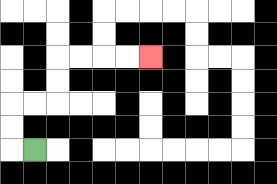{'start': '[1, 6]', 'end': '[6, 2]', 'path_directions': 'L,U,U,R,R,U,U,R,R,R,R', 'path_coordinates': '[[1, 6], [0, 6], [0, 5], [0, 4], [1, 4], [2, 4], [2, 3], [2, 2], [3, 2], [4, 2], [5, 2], [6, 2]]'}